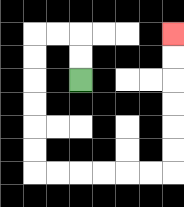{'start': '[3, 3]', 'end': '[7, 1]', 'path_directions': 'U,U,L,L,D,D,D,D,D,D,R,R,R,R,R,R,U,U,U,U,U,U', 'path_coordinates': '[[3, 3], [3, 2], [3, 1], [2, 1], [1, 1], [1, 2], [1, 3], [1, 4], [1, 5], [1, 6], [1, 7], [2, 7], [3, 7], [4, 7], [5, 7], [6, 7], [7, 7], [7, 6], [7, 5], [7, 4], [7, 3], [7, 2], [7, 1]]'}